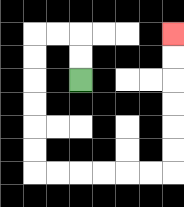{'start': '[3, 3]', 'end': '[7, 1]', 'path_directions': 'U,U,L,L,D,D,D,D,D,D,R,R,R,R,R,R,U,U,U,U,U,U', 'path_coordinates': '[[3, 3], [3, 2], [3, 1], [2, 1], [1, 1], [1, 2], [1, 3], [1, 4], [1, 5], [1, 6], [1, 7], [2, 7], [3, 7], [4, 7], [5, 7], [6, 7], [7, 7], [7, 6], [7, 5], [7, 4], [7, 3], [7, 2], [7, 1]]'}